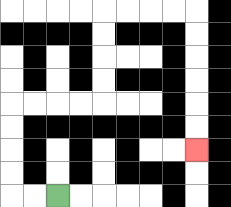{'start': '[2, 8]', 'end': '[8, 6]', 'path_directions': 'L,L,U,U,U,U,R,R,R,R,U,U,U,U,R,R,R,R,D,D,D,D,D,D', 'path_coordinates': '[[2, 8], [1, 8], [0, 8], [0, 7], [0, 6], [0, 5], [0, 4], [1, 4], [2, 4], [3, 4], [4, 4], [4, 3], [4, 2], [4, 1], [4, 0], [5, 0], [6, 0], [7, 0], [8, 0], [8, 1], [8, 2], [8, 3], [8, 4], [8, 5], [8, 6]]'}